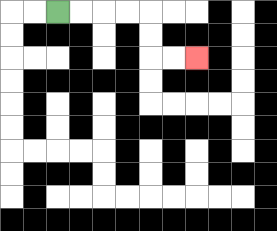{'start': '[2, 0]', 'end': '[8, 2]', 'path_directions': 'R,R,R,R,D,D,R,R', 'path_coordinates': '[[2, 0], [3, 0], [4, 0], [5, 0], [6, 0], [6, 1], [6, 2], [7, 2], [8, 2]]'}